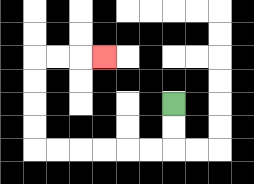{'start': '[7, 4]', 'end': '[4, 2]', 'path_directions': 'D,D,L,L,L,L,L,L,U,U,U,U,R,R,R', 'path_coordinates': '[[7, 4], [7, 5], [7, 6], [6, 6], [5, 6], [4, 6], [3, 6], [2, 6], [1, 6], [1, 5], [1, 4], [1, 3], [1, 2], [2, 2], [3, 2], [4, 2]]'}